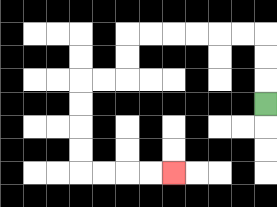{'start': '[11, 4]', 'end': '[7, 7]', 'path_directions': 'U,U,U,L,L,L,L,L,L,D,D,L,L,D,D,D,D,R,R,R,R', 'path_coordinates': '[[11, 4], [11, 3], [11, 2], [11, 1], [10, 1], [9, 1], [8, 1], [7, 1], [6, 1], [5, 1], [5, 2], [5, 3], [4, 3], [3, 3], [3, 4], [3, 5], [3, 6], [3, 7], [4, 7], [5, 7], [6, 7], [7, 7]]'}